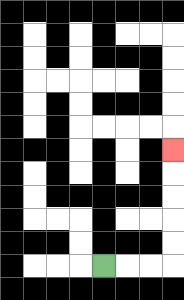{'start': '[4, 11]', 'end': '[7, 6]', 'path_directions': 'R,R,R,U,U,U,U,U', 'path_coordinates': '[[4, 11], [5, 11], [6, 11], [7, 11], [7, 10], [7, 9], [7, 8], [7, 7], [7, 6]]'}